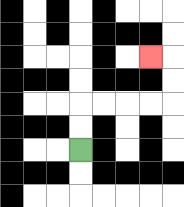{'start': '[3, 6]', 'end': '[6, 2]', 'path_directions': 'U,U,R,R,R,R,U,U,L', 'path_coordinates': '[[3, 6], [3, 5], [3, 4], [4, 4], [5, 4], [6, 4], [7, 4], [7, 3], [7, 2], [6, 2]]'}